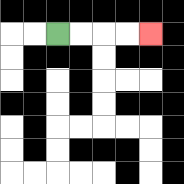{'start': '[2, 1]', 'end': '[6, 1]', 'path_directions': 'R,R,R,R', 'path_coordinates': '[[2, 1], [3, 1], [4, 1], [5, 1], [6, 1]]'}